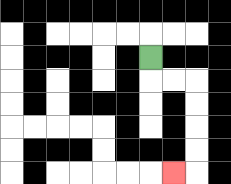{'start': '[6, 2]', 'end': '[7, 7]', 'path_directions': 'D,R,R,D,D,D,D,L', 'path_coordinates': '[[6, 2], [6, 3], [7, 3], [8, 3], [8, 4], [8, 5], [8, 6], [8, 7], [7, 7]]'}